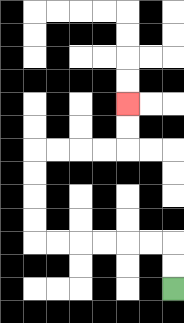{'start': '[7, 12]', 'end': '[5, 4]', 'path_directions': 'U,U,L,L,L,L,L,L,U,U,U,U,R,R,R,R,U,U', 'path_coordinates': '[[7, 12], [7, 11], [7, 10], [6, 10], [5, 10], [4, 10], [3, 10], [2, 10], [1, 10], [1, 9], [1, 8], [1, 7], [1, 6], [2, 6], [3, 6], [4, 6], [5, 6], [5, 5], [5, 4]]'}